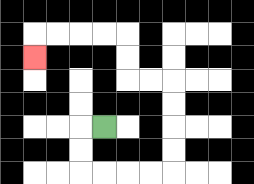{'start': '[4, 5]', 'end': '[1, 2]', 'path_directions': 'L,D,D,R,R,R,R,U,U,U,U,L,L,U,U,L,L,L,L,D', 'path_coordinates': '[[4, 5], [3, 5], [3, 6], [3, 7], [4, 7], [5, 7], [6, 7], [7, 7], [7, 6], [7, 5], [7, 4], [7, 3], [6, 3], [5, 3], [5, 2], [5, 1], [4, 1], [3, 1], [2, 1], [1, 1], [1, 2]]'}